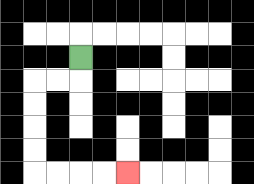{'start': '[3, 2]', 'end': '[5, 7]', 'path_directions': 'D,L,L,D,D,D,D,R,R,R,R', 'path_coordinates': '[[3, 2], [3, 3], [2, 3], [1, 3], [1, 4], [1, 5], [1, 6], [1, 7], [2, 7], [3, 7], [4, 7], [5, 7]]'}